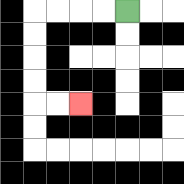{'start': '[5, 0]', 'end': '[3, 4]', 'path_directions': 'L,L,L,L,D,D,D,D,R,R', 'path_coordinates': '[[5, 0], [4, 0], [3, 0], [2, 0], [1, 0], [1, 1], [1, 2], [1, 3], [1, 4], [2, 4], [3, 4]]'}